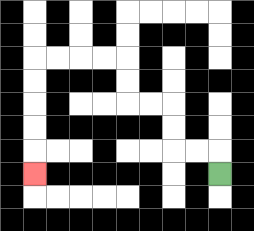{'start': '[9, 7]', 'end': '[1, 7]', 'path_directions': 'U,L,L,U,U,L,L,U,U,L,L,L,L,D,D,D,D,D', 'path_coordinates': '[[9, 7], [9, 6], [8, 6], [7, 6], [7, 5], [7, 4], [6, 4], [5, 4], [5, 3], [5, 2], [4, 2], [3, 2], [2, 2], [1, 2], [1, 3], [1, 4], [1, 5], [1, 6], [1, 7]]'}